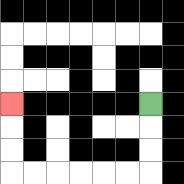{'start': '[6, 4]', 'end': '[0, 4]', 'path_directions': 'D,D,D,L,L,L,L,L,L,U,U,U', 'path_coordinates': '[[6, 4], [6, 5], [6, 6], [6, 7], [5, 7], [4, 7], [3, 7], [2, 7], [1, 7], [0, 7], [0, 6], [0, 5], [0, 4]]'}